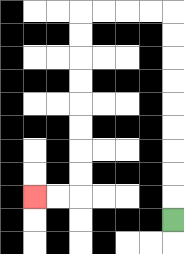{'start': '[7, 9]', 'end': '[1, 8]', 'path_directions': 'U,U,U,U,U,U,U,U,U,L,L,L,L,D,D,D,D,D,D,D,D,L,L', 'path_coordinates': '[[7, 9], [7, 8], [7, 7], [7, 6], [7, 5], [7, 4], [7, 3], [7, 2], [7, 1], [7, 0], [6, 0], [5, 0], [4, 0], [3, 0], [3, 1], [3, 2], [3, 3], [3, 4], [3, 5], [3, 6], [3, 7], [3, 8], [2, 8], [1, 8]]'}